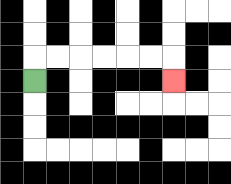{'start': '[1, 3]', 'end': '[7, 3]', 'path_directions': 'U,R,R,R,R,R,R,D', 'path_coordinates': '[[1, 3], [1, 2], [2, 2], [3, 2], [4, 2], [5, 2], [6, 2], [7, 2], [7, 3]]'}